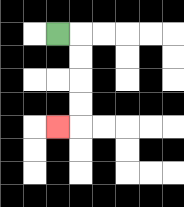{'start': '[2, 1]', 'end': '[2, 5]', 'path_directions': 'R,D,D,D,D,L', 'path_coordinates': '[[2, 1], [3, 1], [3, 2], [3, 3], [3, 4], [3, 5], [2, 5]]'}